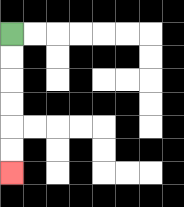{'start': '[0, 1]', 'end': '[0, 7]', 'path_directions': 'D,D,D,D,D,D', 'path_coordinates': '[[0, 1], [0, 2], [0, 3], [0, 4], [0, 5], [0, 6], [0, 7]]'}